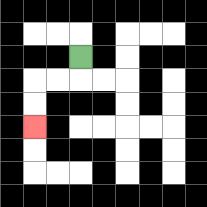{'start': '[3, 2]', 'end': '[1, 5]', 'path_directions': 'D,L,L,D,D', 'path_coordinates': '[[3, 2], [3, 3], [2, 3], [1, 3], [1, 4], [1, 5]]'}